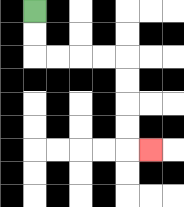{'start': '[1, 0]', 'end': '[6, 6]', 'path_directions': 'D,D,R,R,R,R,D,D,D,D,R', 'path_coordinates': '[[1, 0], [1, 1], [1, 2], [2, 2], [3, 2], [4, 2], [5, 2], [5, 3], [5, 4], [5, 5], [5, 6], [6, 6]]'}